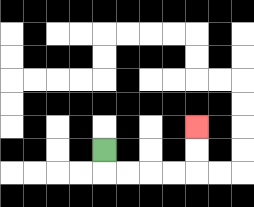{'start': '[4, 6]', 'end': '[8, 5]', 'path_directions': 'D,R,R,R,R,U,U', 'path_coordinates': '[[4, 6], [4, 7], [5, 7], [6, 7], [7, 7], [8, 7], [8, 6], [8, 5]]'}